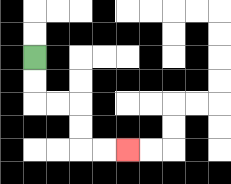{'start': '[1, 2]', 'end': '[5, 6]', 'path_directions': 'D,D,R,R,D,D,R,R', 'path_coordinates': '[[1, 2], [1, 3], [1, 4], [2, 4], [3, 4], [3, 5], [3, 6], [4, 6], [5, 6]]'}